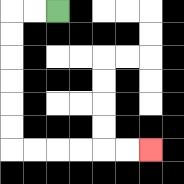{'start': '[2, 0]', 'end': '[6, 6]', 'path_directions': 'L,L,D,D,D,D,D,D,R,R,R,R,R,R', 'path_coordinates': '[[2, 0], [1, 0], [0, 0], [0, 1], [0, 2], [0, 3], [0, 4], [0, 5], [0, 6], [1, 6], [2, 6], [3, 6], [4, 6], [5, 6], [6, 6]]'}